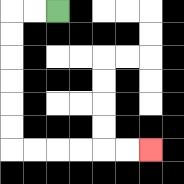{'start': '[2, 0]', 'end': '[6, 6]', 'path_directions': 'L,L,D,D,D,D,D,D,R,R,R,R,R,R', 'path_coordinates': '[[2, 0], [1, 0], [0, 0], [0, 1], [0, 2], [0, 3], [0, 4], [0, 5], [0, 6], [1, 6], [2, 6], [3, 6], [4, 6], [5, 6], [6, 6]]'}